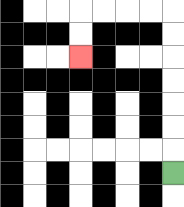{'start': '[7, 7]', 'end': '[3, 2]', 'path_directions': 'U,U,U,U,U,U,U,L,L,L,L,D,D', 'path_coordinates': '[[7, 7], [7, 6], [7, 5], [7, 4], [7, 3], [7, 2], [7, 1], [7, 0], [6, 0], [5, 0], [4, 0], [3, 0], [3, 1], [3, 2]]'}